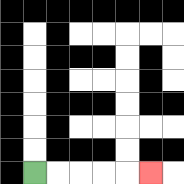{'start': '[1, 7]', 'end': '[6, 7]', 'path_directions': 'R,R,R,R,R', 'path_coordinates': '[[1, 7], [2, 7], [3, 7], [4, 7], [5, 7], [6, 7]]'}